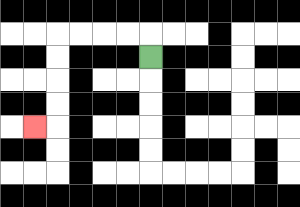{'start': '[6, 2]', 'end': '[1, 5]', 'path_directions': 'U,L,L,L,L,D,D,D,D,L', 'path_coordinates': '[[6, 2], [6, 1], [5, 1], [4, 1], [3, 1], [2, 1], [2, 2], [2, 3], [2, 4], [2, 5], [1, 5]]'}